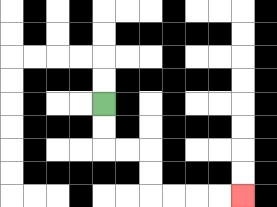{'start': '[4, 4]', 'end': '[10, 8]', 'path_directions': 'D,D,R,R,D,D,R,R,R,R', 'path_coordinates': '[[4, 4], [4, 5], [4, 6], [5, 6], [6, 6], [6, 7], [6, 8], [7, 8], [8, 8], [9, 8], [10, 8]]'}